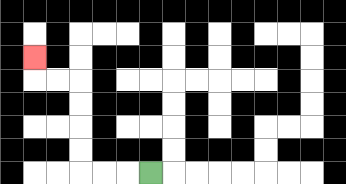{'start': '[6, 7]', 'end': '[1, 2]', 'path_directions': 'L,L,L,U,U,U,U,L,L,U', 'path_coordinates': '[[6, 7], [5, 7], [4, 7], [3, 7], [3, 6], [3, 5], [3, 4], [3, 3], [2, 3], [1, 3], [1, 2]]'}